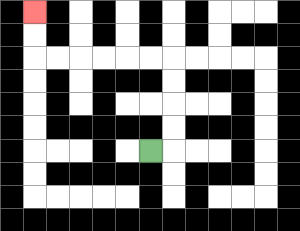{'start': '[6, 6]', 'end': '[1, 0]', 'path_directions': 'R,U,U,U,U,L,L,L,L,L,L,U,U', 'path_coordinates': '[[6, 6], [7, 6], [7, 5], [7, 4], [7, 3], [7, 2], [6, 2], [5, 2], [4, 2], [3, 2], [2, 2], [1, 2], [1, 1], [1, 0]]'}